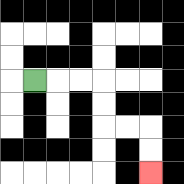{'start': '[1, 3]', 'end': '[6, 7]', 'path_directions': 'R,R,R,D,D,R,R,D,D', 'path_coordinates': '[[1, 3], [2, 3], [3, 3], [4, 3], [4, 4], [4, 5], [5, 5], [6, 5], [6, 6], [6, 7]]'}